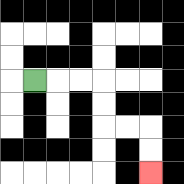{'start': '[1, 3]', 'end': '[6, 7]', 'path_directions': 'R,R,R,D,D,R,R,D,D', 'path_coordinates': '[[1, 3], [2, 3], [3, 3], [4, 3], [4, 4], [4, 5], [5, 5], [6, 5], [6, 6], [6, 7]]'}